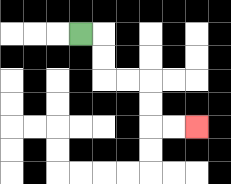{'start': '[3, 1]', 'end': '[8, 5]', 'path_directions': 'R,D,D,R,R,D,D,R,R', 'path_coordinates': '[[3, 1], [4, 1], [4, 2], [4, 3], [5, 3], [6, 3], [6, 4], [6, 5], [7, 5], [8, 5]]'}